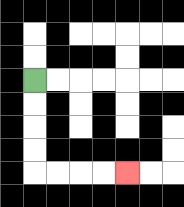{'start': '[1, 3]', 'end': '[5, 7]', 'path_directions': 'D,D,D,D,R,R,R,R', 'path_coordinates': '[[1, 3], [1, 4], [1, 5], [1, 6], [1, 7], [2, 7], [3, 7], [4, 7], [5, 7]]'}